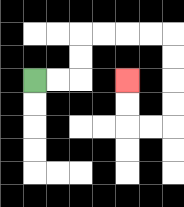{'start': '[1, 3]', 'end': '[5, 3]', 'path_directions': 'R,R,U,U,R,R,R,R,D,D,D,D,L,L,U,U', 'path_coordinates': '[[1, 3], [2, 3], [3, 3], [3, 2], [3, 1], [4, 1], [5, 1], [6, 1], [7, 1], [7, 2], [7, 3], [7, 4], [7, 5], [6, 5], [5, 5], [5, 4], [5, 3]]'}